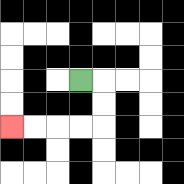{'start': '[3, 3]', 'end': '[0, 5]', 'path_directions': 'R,D,D,L,L,L,L', 'path_coordinates': '[[3, 3], [4, 3], [4, 4], [4, 5], [3, 5], [2, 5], [1, 5], [0, 5]]'}